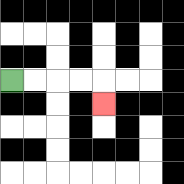{'start': '[0, 3]', 'end': '[4, 4]', 'path_directions': 'R,R,R,R,D', 'path_coordinates': '[[0, 3], [1, 3], [2, 3], [3, 3], [4, 3], [4, 4]]'}